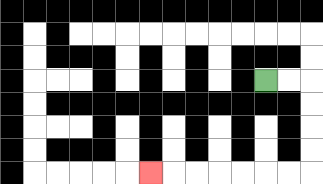{'start': '[11, 3]', 'end': '[6, 7]', 'path_directions': 'R,R,D,D,D,D,L,L,L,L,L,L,L', 'path_coordinates': '[[11, 3], [12, 3], [13, 3], [13, 4], [13, 5], [13, 6], [13, 7], [12, 7], [11, 7], [10, 7], [9, 7], [8, 7], [7, 7], [6, 7]]'}